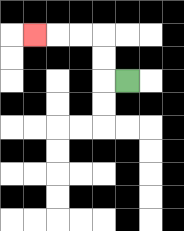{'start': '[5, 3]', 'end': '[1, 1]', 'path_directions': 'L,U,U,L,L,L', 'path_coordinates': '[[5, 3], [4, 3], [4, 2], [4, 1], [3, 1], [2, 1], [1, 1]]'}